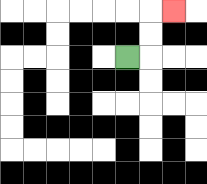{'start': '[5, 2]', 'end': '[7, 0]', 'path_directions': 'R,U,U,R', 'path_coordinates': '[[5, 2], [6, 2], [6, 1], [6, 0], [7, 0]]'}